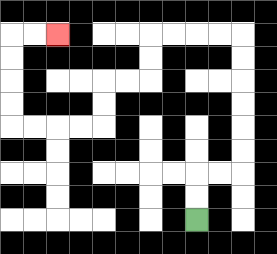{'start': '[8, 9]', 'end': '[2, 1]', 'path_directions': 'U,U,R,R,U,U,U,U,U,U,L,L,L,L,D,D,L,L,D,D,L,L,L,L,U,U,U,U,R,R', 'path_coordinates': '[[8, 9], [8, 8], [8, 7], [9, 7], [10, 7], [10, 6], [10, 5], [10, 4], [10, 3], [10, 2], [10, 1], [9, 1], [8, 1], [7, 1], [6, 1], [6, 2], [6, 3], [5, 3], [4, 3], [4, 4], [4, 5], [3, 5], [2, 5], [1, 5], [0, 5], [0, 4], [0, 3], [0, 2], [0, 1], [1, 1], [2, 1]]'}